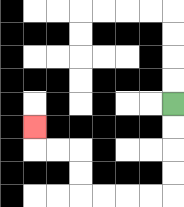{'start': '[7, 4]', 'end': '[1, 5]', 'path_directions': 'D,D,D,D,L,L,L,L,U,U,L,L,U', 'path_coordinates': '[[7, 4], [7, 5], [7, 6], [7, 7], [7, 8], [6, 8], [5, 8], [4, 8], [3, 8], [3, 7], [3, 6], [2, 6], [1, 6], [1, 5]]'}